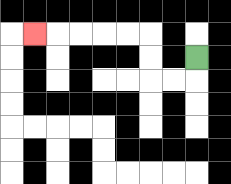{'start': '[8, 2]', 'end': '[1, 1]', 'path_directions': 'D,L,L,U,U,L,L,L,L,L', 'path_coordinates': '[[8, 2], [8, 3], [7, 3], [6, 3], [6, 2], [6, 1], [5, 1], [4, 1], [3, 1], [2, 1], [1, 1]]'}